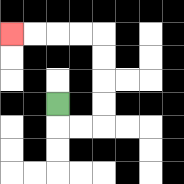{'start': '[2, 4]', 'end': '[0, 1]', 'path_directions': 'D,R,R,U,U,U,U,L,L,L,L', 'path_coordinates': '[[2, 4], [2, 5], [3, 5], [4, 5], [4, 4], [4, 3], [4, 2], [4, 1], [3, 1], [2, 1], [1, 1], [0, 1]]'}